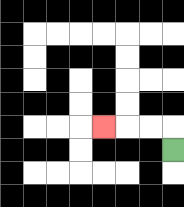{'start': '[7, 6]', 'end': '[4, 5]', 'path_directions': 'U,L,L,L', 'path_coordinates': '[[7, 6], [7, 5], [6, 5], [5, 5], [4, 5]]'}